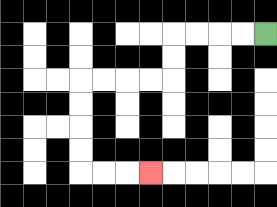{'start': '[11, 1]', 'end': '[6, 7]', 'path_directions': 'L,L,L,L,D,D,L,L,L,L,D,D,D,D,R,R,R', 'path_coordinates': '[[11, 1], [10, 1], [9, 1], [8, 1], [7, 1], [7, 2], [7, 3], [6, 3], [5, 3], [4, 3], [3, 3], [3, 4], [3, 5], [3, 6], [3, 7], [4, 7], [5, 7], [6, 7]]'}